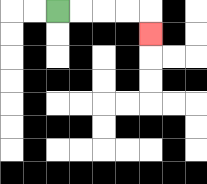{'start': '[2, 0]', 'end': '[6, 1]', 'path_directions': 'R,R,R,R,D', 'path_coordinates': '[[2, 0], [3, 0], [4, 0], [5, 0], [6, 0], [6, 1]]'}